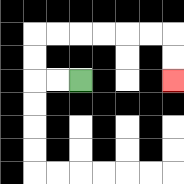{'start': '[3, 3]', 'end': '[7, 3]', 'path_directions': 'L,L,U,U,R,R,R,R,R,R,D,D', 'path_coordinates': '[[3, 3], [2, 3], [1, 3], [1, 2], [1, 1], [2, 1], [3, 1], [4, 1], [5, 1], [6, 1], [7, 1], [7, 2], [7, 3]]'}